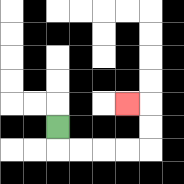{'start': '[2, 5]', 'end': '[5, 4]', 'path_directions': 'D,R,R,R,R,U,U,L', 'path_coordinates': '[[2, 5], [2, 6], [3, 6], [4, 6], [5, 6], [6, 6], [6, 5], [6, 4], [5, 4]]'}